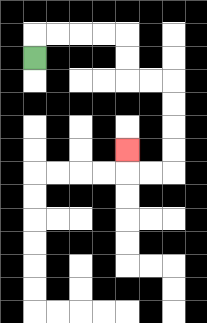{'start': '[1, 2]', 'end': '[5, 6]', 'path_directions': 'U,R,R,R,R,D,D,R,R,D,D,D,D,L,L,U', 'path_coordinates': '[[1, 2], [1, 1], [2, 1], [3, 1], [4, 1], [5, 1], [5, 2], [5, 3], [6, 3], [7, 3], [7, 4], [7, 5], [7, 6], [7, 7], [6, 7], [5, 7], [5, 6]]'}